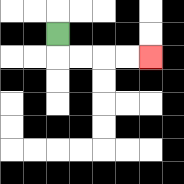{'start': '[2, 1]', 'end': '[6, 2]', 'path_directions': 'D,R,R,R,R', 'path_coordinates': '[[2, 1], [2, 2], [3, 2], [4, 2], [5, 2], [6, 2]]'}